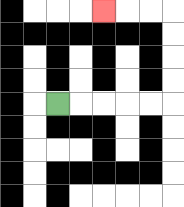{'start': '[2, 4]', 'end': '[4, 0]', 'path_directions': 'R,R,R,R,R,U,U,U,U,L,L,L', 'path_coordinates': '[[2, 4], [3, 4], [4, 4], [5, 4], [6, 4], [7, 4], [7, 3], [7, 2], [7, 1], [7, 0], [6, 0], [5, 0], [4, 0]]'}